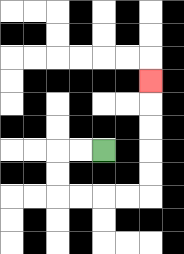{'start': '[4, 6]', 'end': '[6, 3]', 'path_directions': 'L,L,D,D,R,R,R,R,U,U,U,U,U', 'path_coordinates': '[[4, 6], [3, 6], [2, 6], [2, 7], [2, 8], [3, 8], [4, 8], [5, 8], [6, 8], [6, 7], [6, 6], [6, 5], [6, 4], [6, 3]]'}